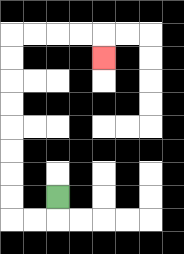{'start': '[2, 8]', 'end': '[4, 2]', 'path_directions': 'D,L,L,U,U,U,U,U,U,U,U,R,R,R,R,D', 'path_coordinates': '[[2, 8], [2, 9], [1, 9], [0, 9], [0, 8], [0, 7], [0, 6], [0, 5], [0, 4], [0, 3], [0, 2], [0, 1], [1, 1], [2, 1], [3, 1], [4, 1], [4, 2]]'}